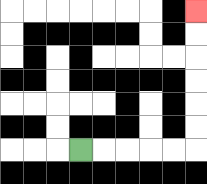{'start': '[3, 6]', 'end': '[8, 0]', 'path_directions': 'R,R,R,R,R,U,U,U,U,U,U', 'path_coordinates': '[[3, 6], [4, 6], [5, 6], [6, 6], [7, 6], [8, 6], [8, 5], [8, 4], [8, 3], [8, 2], [8, 1], [8, 0]]'}